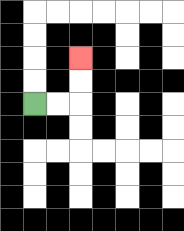{'start': '[1, 4]', 'end': '[3, 2]', 'path_directions': 'R,R,U,U', 'path_coordinates': '[[1, 4], [2, 4], [3, 4], [3, 3], [3, 2]]'}